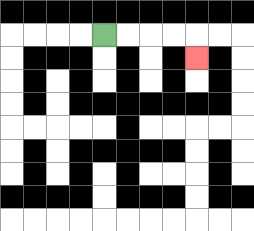{'start': '[4, 1]', 'end': '[8, 2]', 'path_directions': 'R,R,R,R,D', 'path_coordinates': '[[4, 1], [5, 1], [6, 1], [7, 1], [8, 1], [8, 2]]'}